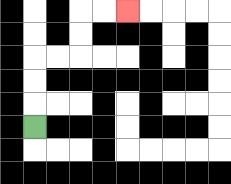{'start': '[1, 5]', 'end': '[5, 0]', 'path_directions': 'U,U,U,R,R,U,U,R,R', 'path_coordinates': '[[1, 5], [1, 4], [1, 3], [1, 2], [2, 2], [3, 2], [3, 1], [3, 0], [4, 0], [5, 0]]'}